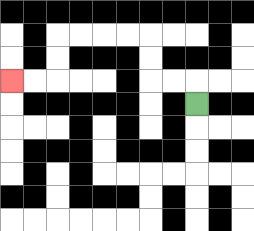{'start': '[8, 4]', 'end': '[0, 3]', 'path_directions': 'U,L,L,U,U,L,L,L,L,D,D,L,L', 'path_coordinates': '[[8, 4], [8, 3], [7, 3], [6, 3], [6, 2], [6, 1], [5, 1], [4, 1], [3, 1], [2, 1], [2, 2], [2, 3], [1, 3], [0, 3]]'}